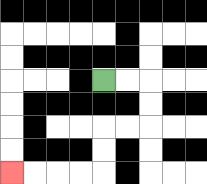{'start': '[4, 3]', 'end': '[0, 7]', 'path_directions': 'R,R,D,D,L,L,D,D,L,L,L,L', 'path_coordinates': '[[4, 3], [5, 3], [6, 3], [6, 4], [6, 5], [5, 5], [4, 5], [4, 6], [4, 7], [3, 7], [2, 7], [1, 7], [0, 7]]'}